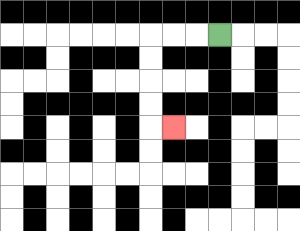{'start': '[9, 1]', 'end': '[7, 5]', 'path_directions': 'L,L,L,D,D,D,D,R', 'path_coordinates': '[[9, 1], [8, 1], [7, 1], [6, 1], [6, 2], [6, 3], [6, 4], [6, 5], [7, 5]]'}